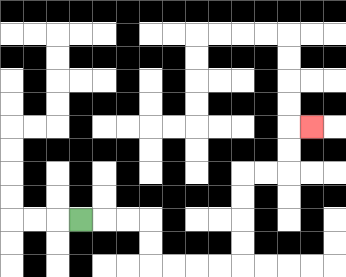{'start': '[3, 9]', 'end': '[13, 5]', 'path_directions': 'R,R,R,D,D,R,R,R,R,U,U,U,U,R,R,U,U,R', 'path_coordinates': '[[3, 9], [4, 9], [5, 9], [6, 9], [6, 10], [6, 11], [7, 11], [8, 11], [9, 11], [10, 11], [10, 10], [10, 9], [10, 8], [10, 7], [11, 7], [12, 7], [12, 6], [12, 5], [13, 5]]'}